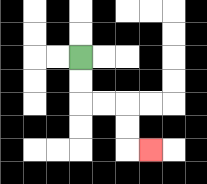{'start': '[3, 2]', 'end': '[6, 6]', 'path_directions': 'D,D,R,R,D,D,R', 'path_coordinates': '[[3, 2], [3, 3], [3, 4], [4, 4], [5, 4], [5, 5], [5, 6], [6, 6]]'}